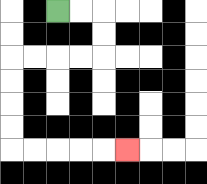{'start': '[2, 0]', 'end': '[5, 6]', 'path_directions': 'R,R,D,D,L,L,L,L,D,D,D,D,R,R,R,R,R', 'path_coordinates': '[[2, 0], [3, 0], [4, 0], [4, 1], [4, 2], [3, 2], [2, 2], [1, 2], [0, 2], [0, 3], [0, 4], [0, 5], [0, 6], [1, 6], [2, 6], [3, 6], [4, 6], [5, 6]]'}